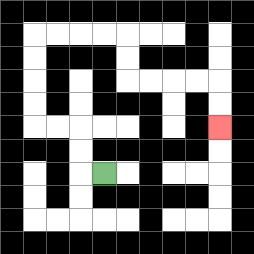{'start': '[4, 7]', 'end': '[9, 5]', 'path_directions': 'L,U,U,L,L,U,U,U,U,R,R,R,R,D,D,R,R,R,R,D,D', 'path_coordinates': '[[4, 7], [3, 7], [3, 6], [3, 5], [2, 5], [1, 5], [1, 4], [1, 3], [1, 2], [1, 1], [2, 1], [3, 1], [4, 1], [5, 1], [5, 2], [5, 3], [6, 3], [7, 3], [8, 3], [9, 3], [9, 4], [9, 5]]'}